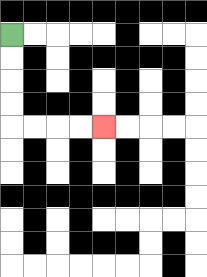{'start': '[0, 1]', 'end': '[4, 5]', 'path_directions': 'D,D,D,D,R,R,R,R', 'path_coordinates': '[[0, 1], [0, 2], [0, 3], [0, 4], [0, 5], [1, 5], [2, 5], [3, 5], [4, 5]]'}